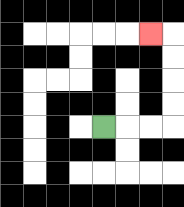{'start': '[4, 5]', 'end': '[6, 1]', 'path_directions': 'R,R,R,U,U,U,U,L', 'path_coordinates': '[[4, 5], [5, 5], [6, 5], [7, 5], [7, 4], [7, 3], [7, 2], [7, 1], [6, 1]]'}